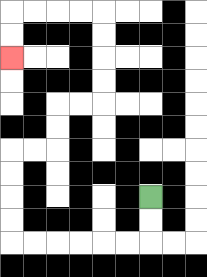{'start': '[6, 8]', 'end': '[0, 2]', 'path_directions': 'D,D,L,L,L,L,L,L,U,U,U,U,R,R,U,U,R,R,U,U,U,U,L,L,L,L,D,D', 'path_coordinates': '[[6, 8], [6, 9], [6, 10], [5, 10], [4, 10], [3, 10], [2, 10], [1, 10], [0, 10], [0, 9], [0, 8], [0, 7], [0, 6], [1, 6], [2, 6], [2, 5], [2, 4], [3, 4], [4, 4], [4, 3], [4, 2], [4, 1], [4, 0], [3, 0], [2, 0], [1, 0], [0, 0], [0, 1], [0, 2]]'}